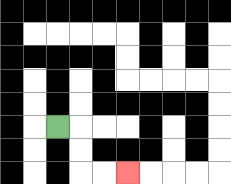{'start': '[2, 5]', 'end': '[5, 7]', 'path_directions': 'R,D,D,R,R', 'path_coordinates': '[[2, 5], [3, 5], [3, 6], [3, 7], [4, 7], [5, 7]]'}